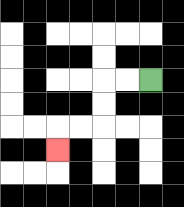{'start': '[6, 3]', 'end': '[2, 6]', 'path_directions': 'L,L,D,D,L,L,D', 'path_coordinates': '[[6, 3], [5, 3], [4, 3], [4, 4], [4, 5], [3, 5], [2, 5], [2, 6]]'}